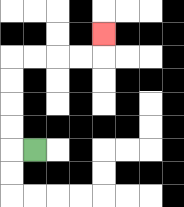{'start': '[1, 6]', 'end': '[4, 1]', 'path_directions': 'L,U,U,U,U,R,R,R,R,U', 'path_coordinates': '[[1, 6], [0, 6], [0, 5], [0, 4], [0, 3], [0, 2], [1, 2], [2, 2], [3, 2], [4, 2], [4, 1]]'}